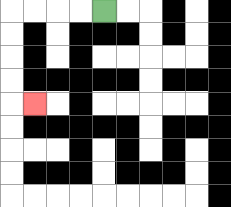{'start': '[4, 0]', 'end': '[1, 4]', 'path_directions': 'L,L,L,L,D,D,D,D,R', 'path_coordinates': '[[4, 0], [3, 0], [2, 0], [1, 0], [0, 0], [0, 1], [0, 2], [0, 3], [0, 4], [1, 4]]'}